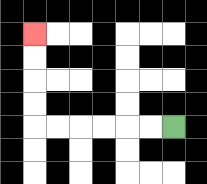{'start': '[7, 5]', 'end': '[1, 1]', 'path_directions': 'L,L,L,L,L,L,U,U,U,U', 'path_coordinates': '[[7, 5], [6, 5], [5, 5], [4, 5], [3, 5], [2, 5], [1, 5], [1, 4], [1, 3], [1, 2], [1, 1]]'}